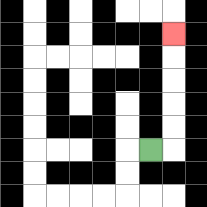{'start': '[6, 6]', 'end': '[7, 1]', 'path_directions': 'R,U,U,U,U,U', 'path_coordinates': '[[6, 6], [7, 6], [7, 5], [7, 4], [7, 3], [7, 2], [7, 1]]'}